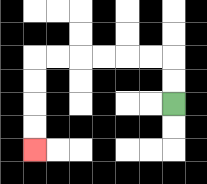{'start': '[7, 4]', 'end': '[1, 6]', 'path_directions': 'U,U,L,L,L,L,L,L,D,D,D,D', 'path_coordinates': '[[7, 4], [7, 3], [7, 2], [6, 2], [5, 2], [4, 2], [3, 2], [2, 2], [1, 2], [1, 3], [1, 4], [1, 5], [1, 6]]'}